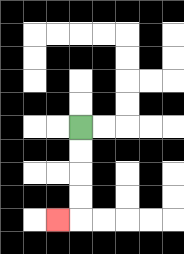{'start': '[3, 5]', 'end': '[2, 9]', 'path_directions': 'D,D,D,D,L', 'path_coordinates': '[[3, 5], [3, 6], [3, 7], [3, 8], [3, 9], [2, 9]]'}